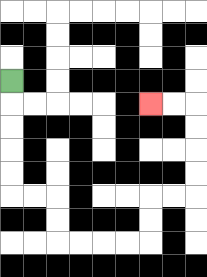{'start': '[0, 3]', 'end': '[6, 4]', 'path_directions': 'D,D,D,D,D,R,R,D,D,R,R,R,R,U,U,R,R,U,U,U,U,L,L', 'path_coordinates': '[[0, 3], [0, 4], [0, 5], [0, 6], [0, 7], [0, 8], [1, 8], [2, 8], [2, 9], [2, 10], [3, 10], [4, 10], [5, 10], [6, 10], [6, 9], [6, 8], [7, 8], [8, 8], [8, 7], [8, 6], [8, 5], [8, 4], [7, 4], [6, 4]]'}